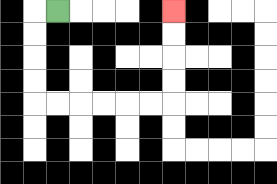{'start': '[2, 0]', 'end': '[7, 0]', 'path_directions': 'L,D,D,D,D,R,R,R,R,R,R,U,U,U,U', 'path_coordinates': '[[2, 0], [1, 0], [1, 1], [1, 2], [1, 3], [1, 4], [2, 4], [3, 4], [4, 4], [5, 4], [6, 4], [7, 4], [7, 3], [7, 2], [7, 1], [7, 0]]'}